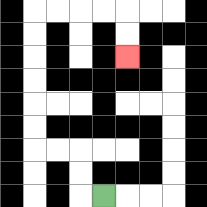{'start': '[4, 8]', 'end': '[5, 2]', 'path_directions': 'L,U,U,L,L,U,U,U,U,U,U,R,R,R,R,D,D', 'path_coordinates': '[[4, 8], [3, 8], [3, 7], [3, 6], [2, 6], [1, 6], [1, 5], [1, 4], [1, 3], [1, 2], [1, 1], [1, 0], [2, 0], [3, 0], [4, 0], [5, 0], [5, 1], [5, 2]]'}